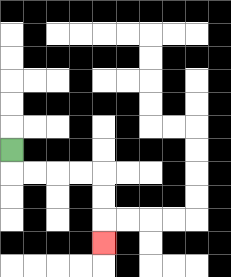{'start': '[0, 6]', 'end': '[4, 10]', 'path_directions': 'D,R,R,R,R,D,D,D', 'path_coordinates': '[[0, 6], [0, 7], [1, 7], [2, 7], [3, 7], [4, 7], [4, 8], [4, 9], [4, 10]]'}